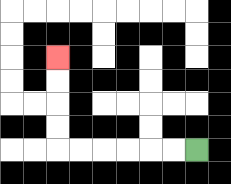{'start': '[8, 6]', 'end': '[2, 2]', 'path_directions': 'L,L,L,L,L,L,U,U,U,U', 'path_coordinates': '[[8, 6], [7, 6], [6, 6], [5, 6], [4, 6], [3, 6], [2, 6], [2, 5], [2, 4], [2, 3], [2, 2]]'}